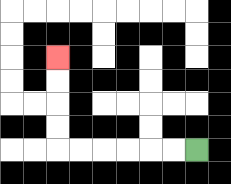{'start': '[8, 6]', 'end': '[2, 2]', 'path_directions': 'L,L,L,L,L,L,U,U,U,U', 'path_coordinates': '[[8, 6], [7, 6], [6, 6], [5, 6], [4, 6], [3, 6], [2, 6], [2, 5], [2, 4], [2, 3], [2, 2]]'}